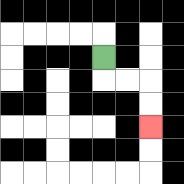{'start': '[4, 2]', 'end': '[6, 5]', 'path_directions': 'D,R,R,D,D', 'path_coordinates': '[[4, 2], [4, 3], [5, 3], [6, 3], [6, 4], [6, 5]]'}